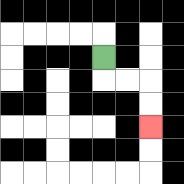{'start': '[4, 2]', 'end': '[6, 5]', 'path_directions': 'D,R,R,D,D', 'path_coordinates': '[[4, 2], [4, 3], [5, 3], [6, 3], [6, 4], [6, 5]]'}